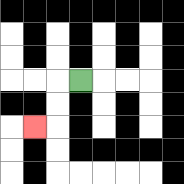{'start': '[3, 3]', 'end': '[1, 5]', 'path_directions': 'L,D,D,L', 'path_coordinates': '[[3, 3], [2, 3], [2, 4], [2, 5], [1, 5]]'}